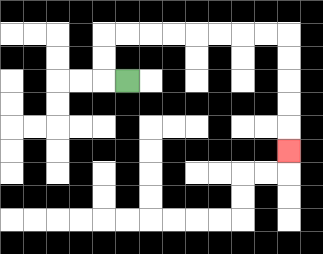{'start': '[5, 3]', 'end': '[12, 6]', 'path_directions': 'L,U,U,R,R,R,R,R,R,R,R,D,D,D,D,D', 'path_coordinates': '[[5, 3], [4, 3], [4, 2], [4, 1], [5, 1], [6, 1], [7, 1], [8, 1], [9, 1], [10, 1], [11, 1], [12, 1], [12, 2], [12, 3], [12, 4], [12, 5], [12, 6]]'}